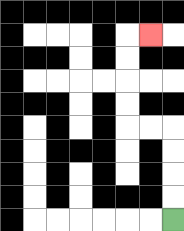{'start': '[7, 9]', 'end': '[6, 1]', 'path_directions': 'U,U,U,U,L,L,U,U,U,U,R', 'path_coordinates': '[[7, 9], [7, 8], [7, 7], [7, 6], [7, 5], [6, 5], [5, 5], [5, 4], [5, 3], [5, 2], [5, 1], [6, 1]]'}